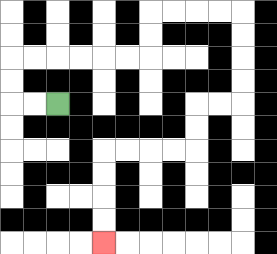{'start': '[2, 4]', 'end': '[4, 10]', 'path_directions': 'L,L,U,U,R,R,R,R,R,R,U,U,R,R,R,R,D,D,D,D,L,L,D,D,L,L,L,L,D,D,D,D', 'path_coordinates': '[[2, 4], [1, 4], [0, 4], [0, 3], [0, 2], [1, 2], [2, 2], [3, 2], [4, 2], [5, 2], [6, 2], [6, 1], [6, 0], [7, 0], [8, 0], [9, 0], [10, 0], [10, 1], [10, 2], [10, 3], [10, 4], [9, 4], [8, 4], [8, 5], [8, 6], [7, 6], [6, 6], [5, 6], [4, 6], [4, 7], [4, 8], [4, 9], [4, 10]]'}